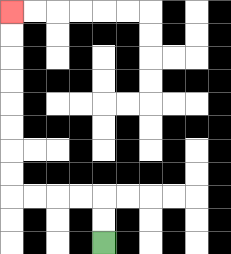{'start': '[4, 10]', 'end': '[0, 0]', 'path_directions': 'U,U,L,L,L,L,U,U,U,U,U,U,U,U', 'path_coordinates': '[[4, 10], [4, 9], [4, 8], [3, 8], [2, 8], [1, 8], [0, 8], [0, 7], [0, 6], [0, 5], [0, 4], [0, 3], [0, 2], [0, 1], [0, 0]]'}